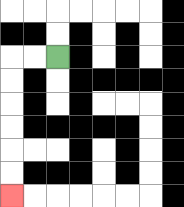{'start': '[2, 2]', 'end': '[0, 8]', 'path_directions': 'L,L,D,D,D,D,D,D', 'path_coordinates': '[[2, 2], [1, 2], [0, 2], [0, 3], [0, 4], [0, 5], [0, 6], [0, 7], [0, 8]]'}